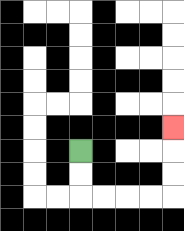{'start': '[3, 6]', 'end': '[7, 5]', 'path_directions': 'D,D,R,R,R,R,U,U,U', 'path_coordinates': '[[3, 6], [3, 7], [3, 8], [4, 8], [5, 8], [6, 8], [7, 8], [7, 7], [7, 6], [7, 5]]'}